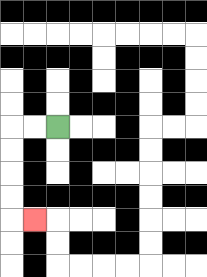{'start': '[2, 5]', 'end': '[1, 9]', 'path_directions': 'L,L,D,D,D,D,R', 'path_coordinates': '[[2, 5], [1, 5], [0, 5], [0, 6], [0, 7], [0, 8], [0, 9], [1, 9]]'}